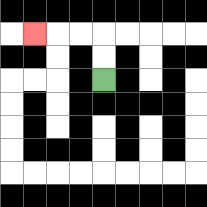{'start': '[4, 3]', 'end': '[1, 1]', 'path_directions': 'U,U,L,L,L', 'path_coordinates': '[[4, 3], [4, 2], [4, 1], [3, 1], [2, 1], [1, 1]]'}